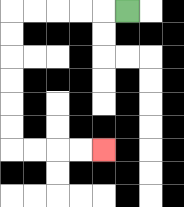{'start': '[5, 0]', 'end': '[4, 6]', 'path_directions': 'L,L,L,L,L,D,D,D,D,D,D,R,R,R,R', 'path_coordinates': '[[5, 0], [4, 0], [3, 0], [2, 0], [1, 0], [0, 0], [0, 1], [0, 2], [0, 3], [0, 4], [0, 5], [0, 6], [1, 6], [2, 6], [3, 6], [4, 6]]'}